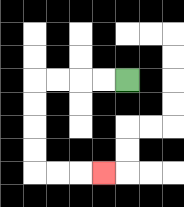{'start': '[5, 3]', 'end': '[4, 7]', 'path_directions': 'L,L,L,L,D,D,D,D,R,R,R', 'path_coordinates': '[[5, 3], [4, 3], [3, 3], [2, 3], [1, 3], [1, 4], [1, 5], [1, 6], [1, 7], [2, 7], [3, 7], [4, 7]]'}